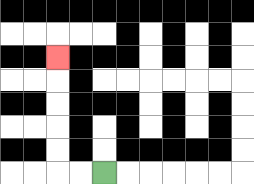{'start': '[4, 7]', 'end': '[2, 2]', 'path_directions': 'L,L,U,U,U,U,U', 'path_coordinates': '[[4, 7], [3, 7], [2, 7], [2, 6], [2, 5], [2, 4], [2, 3], [2, 2]]'}